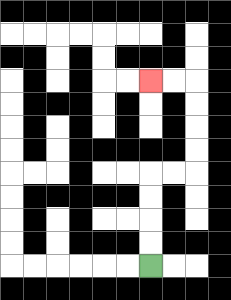{'start': '[6, 11]', 'end': '[6, 3]', 'path_directions': 'U,U,U,U,R,R,U,U,U,U,L,L', 'path_coordinates': '[[6, 11], [6, 10], [6, 9], [6, 8], [6, 7], [7, 7], [8, 7], [8, 6], [8, 5], [8, 4], [8, 3], [7, 3], [6, 3]]'}